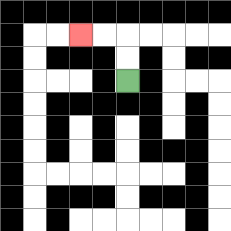{'start': '[5, 3]', 'end': '[3, 1]', 'path_directions': 'U,U,L,L', 'path_coordinates': '[[5, 3], [5, 2], [5, 1], [4, 1], [3, 1]]'}